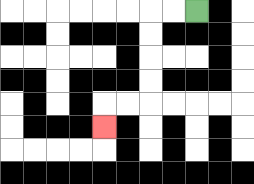{'start': '[8, 0]', 'end': '[4, 5]', 'path_directions': 'L,L,D,D,D,D,L,L,D', 'path_coordinates': '[[8, 0], [7, 0], [6, 0], [6, 1], [6, 2], [6, 3], [6, 4], [5, 4], [4, 4], [4, 5]]'}